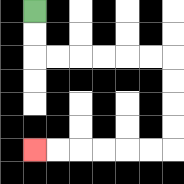{'start': '[1, 0]', 'end': '[1, 6]', 'path_directions': 'D,D,R,R,R,R,R,R,D,D,D,D,L,L,L,L,L,L', 'path_coordinates': '[[1, 0], [1, 1], [1, 2], [2, 2], [3, 2], [4, 2], [5, 2], [6, 2], [7, 2], [7, 3], [7, 4], [7, 5], [7, 6], [6, 6], [5, 6], [4, 6], [3, 6], [2, 6], [1, 6]]'}